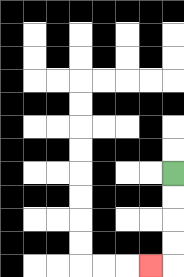{'start': '[7, 7]', 'end': '[6, 11]', 'path_directions': 'D,D,D,D,L', 'path_coordinates': '[[7, 7], [7, 8], [7, 9], [7, 10], [7, 11], [6, 11]]'}